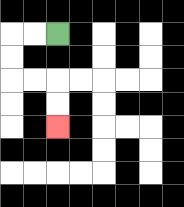{'start': '[2, 1]', 'end': '[2, 5]', 'path_directions': 'L,L,D,D,R,R,D,D', 'path_coordinates': '[[2, 1], [1, 1], [0, 1], [0, 2], [0, 3], [1, 3], [2, 3], [2, 4], [2, 5]]'}